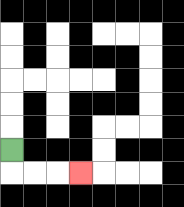{'start': '[0, 6]', 'end': '[3, 7]', 'path_directions': 'D,R,R,R', 'path_coordinates': '[[0, 6], [0, 7], [1, 7], [2, 7], [3, 7]]'}